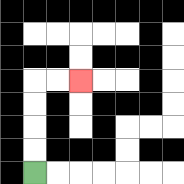{'start': '[1, 7]', 'end': '[3, 3]', 'path_directions': 'U,U,U,U,R,R', 'path_coordinates': '[[1, 7], [1, 6], [1, 5], [1, 4], [1, 3], [2, 3], [3, 3]]'}